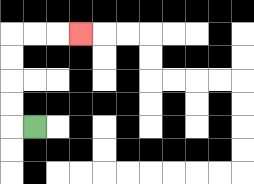{'start': '[1, 5]', 'end': '[3, 1]', 'path_directions': 'L,U,U,U,U,R,R,R', 'path_coordinates': '[[1, 5], [0, 5], [0, 4], [0, 3], [0, 2], [0, 1], [1, 1], [2, 1], [3, 1]]'}